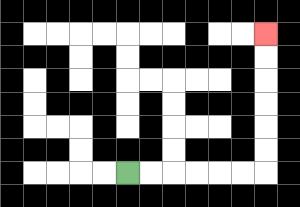{'start': '[5, 7]', 'end': '[11, 1]', 'path_directions': 'R,R,R,R,R,R,U,U,U,U,U,U', 'path_coordinates': '[[5, 7], [6, 7], [7, 7], [8, 7], [9, 7], [10, 7], [11, 7], [11, 6], [11, 5], [11, 4], [11, 3], [11, 2], [11, 1]]'}